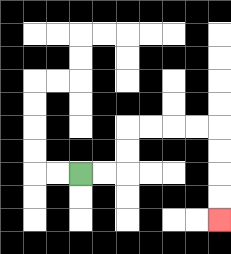{'start': '[3, 7]', 'end': '[9, 9]', 'path_directions': 'R,R,U,U,R,R,R,R,D,D,D,D', 'path_coordinates': '[[3, 7], [4, 7], [5, 7], [5, 6], [5, 5], [6, 5], [7, 5], [8, 5], [9, 5], [9, 6], [9, 7], [9, 8], [9, 9]]'}